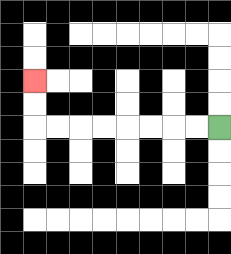{'start': '[9, 5]', 'end': '[1, 3]', 'path_directions': 'L,L,L,L,L,L,L,L,U,U', 'path_coordinates': '[[9, 5], [8, 5], [7, 5], [6, 5], [5, 5], [4, 5], [3, 5], [2, 5], [1, 5], [1, 4], [1, 3]]'}